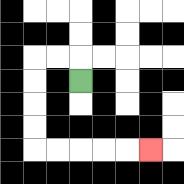{'start': '[3, 3]', 'end': '[6, 6]', 'path_directions': 'U,L,L,D,D,D,D,R,R,R,R,R', 'path_coordinates': '[[3, 3], [3, 2], [2, 2], [1, 2], [1, 3], [1, 4], [1, 5], [1, 6], [2, 6], [3, 6], [4, 6], [5, 6], [6, 6]]'}